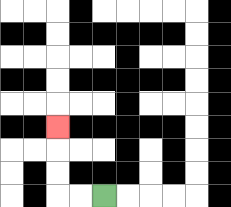{'start': '[4, 8]', 'end': '[2, 5]', 'path_directions': 'L,L,U,U,U', 'path_coordinates': '[[4, 8], [3, 8], [2, 8], [2, 7], [2, 6], [2, 5]]'}